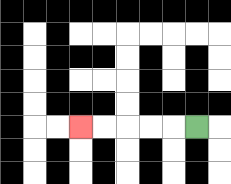{'start': '[8, 5]', 'end': '[3, 5]', 'path_directions': 'L,L,L,L,L', 'path_coordinates': '[[8, 5], [7, 5], [6, 5], [5, 5], [4, 5], [3, 5]]'}